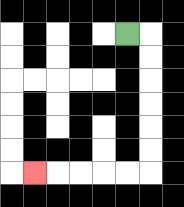{'start': '[5, 1]', 'end': '[1, 7]', 'path_directions': 'R,D,D,D,D,D,D,L,L,L,L,L', 'path_coordinates': '[[5, 1], [6, 1], [6, 2], [6, 3], [6, 4], [6, 5], [6, 6], [6, 7], [5, 7], [4, 7], [3, 7], [2, 7], [1, 7]]'}